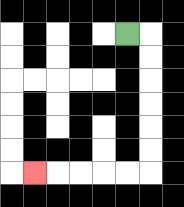{'start': '[5, 1]', 'end': '[1, 7]', 'path_directions': 'R,D,D,D,D,D,D,L,L,L,L,L', 'path_coordinates': '[[5, 1], [6, 1], [6, 2], [6, 3], [6, 4], [6, 5], [6, 6], [6, 7], [5, 7], [4, 7], [3, 7], [2, 7], [1, 7]]'}